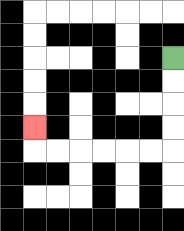{'start': '[7, 2]', 'end': '[1, 5]', 'path_directions': 'D,D,D,D,L,L,L,L,L,L,U', 'path_coordinates': '[[7, 2], [7, 3], [7, 4], [7, 5], [7, 6], [6, 6], [5, 6], [4, 6], [3, 6], [2, 6], [1, 6], [1, 5]]'}